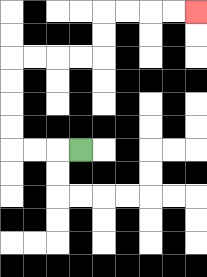{'start': '[3, 6]', 'end': '[8, 0]', 'path_directions': 'L,L,L,U,U,U,U,R,R,R,R,U,U,R,R,R,R', 'path_coordinates': '[[3, 6], [2, 6], [1, 6], [0, 6], [0, 5], [0, 4], [0, 3], [0, 2], [1, 2], [2, 2], [3, 2], [4, 2], [4, 1], [4, 0], [5, 0], [6, 0], [7, 0], [8, 0]]'}